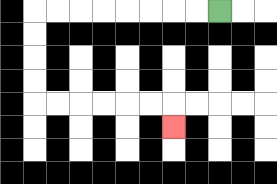{'start': '[9, 0]', 'end': '[7, 5]', 'path_directions': 'L,L,L,L,L,L,L,L,D,D,D,D,R,R,R,R,R,R,D', 'path_coordinates': '[[9, 0], [8, 0], [7, 0], [6, 0], [5, 0], [4, 0], [3, 0], [2, 0], [1, 0], [1, 1], [1, 2], [1, 3], [1, 4], [2, 4], [3, 4], [4, 4], [5, 4], [6, 4], [7, 4], [7, 5]]'}